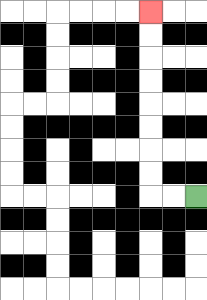{'start': '[8, 8]', 'end': '[6, 0]', 'path_directions': 'L,L,U,U,U,U,U,U,U,U', 'path_coordinates': '[[8, 8], [7, 8], [6, 8], [6, 7], [6, 6], [6, 5], [6, 4], [6, 3], [6, 2], [6, 1], [6, 0]]'}